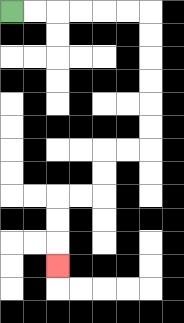{'start': '[0, 0]', 'end': '[2, 11]', 'path_directions': 'R,R,R,R,R,R,D,D,D,D,D,D,L,L,D,D,L,L,D,D,D', 'path_coordinates': '[[0, 0], [1, 0], [2, 0], [3, 0], [4, 0], [5, 0], [6, 0], [6, 1], [6, 2], [6, 3], [6, 4], [6, 5], [6, 6], [5, 6], [4, 6], [4, 7], [4, 8], [3, 8], [2, 8], [2, 9], [2, 10], [2, 11]]'}